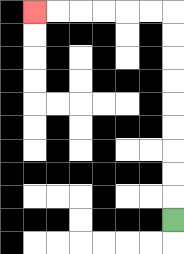{'start': '[7, 9]', 'end': '[1, 0]', 'path_directions': 'U,U,U,U,U,U,U,U,U,L,L,L,L,L,L', 'path_coordinates': '[[7, 9], [7, 8], [7, 7], [7, 6], [7, 5], [7, 4], [7, 3], [7, 2], [7, 1], [7, 0], [6, 0], [5, 0], [4, 0], [3, 0], [2, 0], [1, 0]]'}